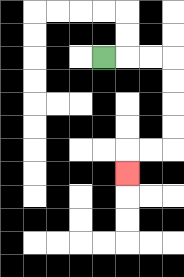{'start': '[4, 2]', 'end': '[5, 7]', 'path_directions': 'R,R,R,D,D,D,D,L,L,D', 'path_coordinates': '[[4, 2], [5, 2], [6, 2], [7, 2], [7, 3], [7, 4], [7, 5], [7, 6], [6, 6], [5, 6], [5, 7]]'}